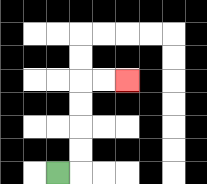{'start': '[2, 7]', 'end': '[5, 3]', 'path_directions': 'R,U,U,U,U,R,R', 'path_coordinates': '[[2, 7], [3, 7], [3, 6], [3, 5], [3, 4], [3, 3], [4, 3], [5, 3]]'}